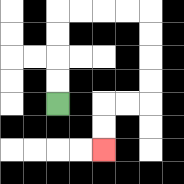{'start': '[2, 4]', 'end': '[4, 6]', 'path_directions': 'U,U,U,U,R,R,R,R,D,D,D,D,L,L,D,D', 'path_coordinates': '[[2, 4], [2, 3], [2, 2], [2, 1], [2, 0], [3, 0], [4, 0], [5, 0], [6, 0], [6, 1], [6, 2], [6, 3], [6, 4], [5, 4], [4, 4], [4, 5], [4, 6]]'}